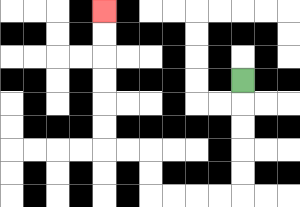{'start': '[10, 3]', 'end': '[4, 0]', 'path_directions': 'D,D,D,D,D,L,L,L,L,U,U,L,L,U,U,U,U,U,U', 'path_coordinates': '[[10, 3], [10, 4], [10, 5], [10, 6], [10, 7], [10, 8], [9, 8], [8, 8], [7, 8], [6, 8], [6, 7], [6, 6], [5, 6], [4, 6], [4, 5], [4, 4], [4, 3], [4, 2], [4, 1], [4, 0]]'}